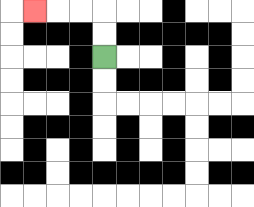{'start': '[4, 2]', 'end': '[1, 0]', 'path_directions': 'U,U,L,L,L', 'path_coordinates': '[[4, 2], [4, 1], [4, 0], [3, 0], [2, 0], [1, 0]]'}